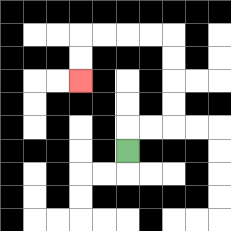{'start': '[5, 6]', 'end': '[3, 3]', 'path_directions': 'U,R,R,U,U,U,U,L,L,L,L,D,D', 'path_coordinates': '[[5, 6], [5, 5], [6, 5], [7, 5], [7, 4], [7, 3], [7, 2], [7, 1], [6, 1], [5, 1], [4, 1], [3, 1], [3, 2], [3, 3]]'}